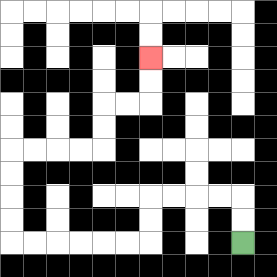{'start': '[10, 10]', 'end': '[6, 2]', 'path_directions': 'U,U,L,L,L,L,D,D,L,L,L,L,L,L,U,U,U,U,R,R,R,R,U,U,R,R,U,U', 'path_coordinates': '[[10, 10], [10, 9], [10, 8], [9, 8], [8, 8], [7, 8], [6, 8], [6, 9], [6, 10], [5, 10], [4, 10], [3, 10], [2, 10], [1, 10], [0, 10], [0, 9], [0, 8], [0, 7], [0, 6], [1, 6], [2, 6], [3, 6], [4, 6], [4, 5], [4, 4], [5, 4], [6, 4], [6, 3], [6, 2]]'}